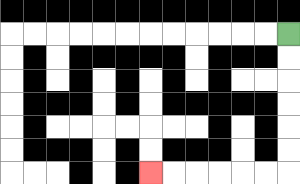{'start': '[12, 1]', 'end': '[6, 7]', 'path_directions': 'D,D,D,D,D,D,L,L,L,L,L,L', 'path_coordinates': '[[12, 1], [12, 2], [12, 3], [12, 4], [12, 5], [12, 6], [12, 7], [11, 7], [10, 7], [9, 7], [8, 7], [7, 7], [6, 7]]'}